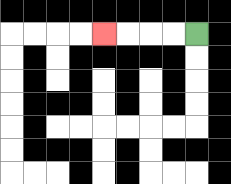{'start': '[8, 1]', 'end': '[4, 1]', 'path_directions': 'L,L,L,L', 'path_coordinates': '[[8, 1], [7, 1], [6, 1], [5, 1], [4, 1]]'}